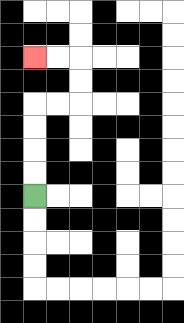{'start': '[1, 8]', 'end': '[1, 2]', 'path_directions': 'U,U,U,U,R,R,U,U,L,L', 'path_coordinates': '[[1, 8], [1, 7], [1, 6], [1, 5], [1, 4], [2, 4], [3, 4], [3, 3], [3, 2], [2, 2], [1, 2]]'}